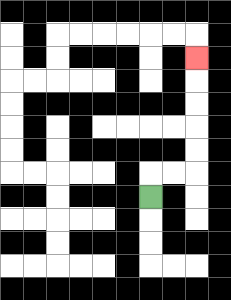{'start': '[6, 8]', 'end': '[8, 2]', 'path_directions': 'U,R,R,U,U,U,U,U', 'path_coordinates': '[[6, 8], [6, 7], [7, 7], [8, 7], [8, 6], [8, 5], [8, 4], [8, 3], [8, 2]]'}